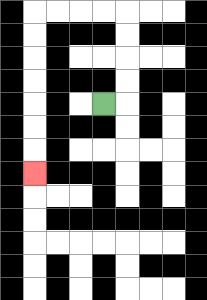{'start': '[4, 4]', 'end': '[1, 7]', 'path_directions': 'R,U,U,U,U,L,L,L,L,D,D,D,D,D,D,D', 'path_coordinates': '[[4, 4], [5, 4], [5, 3], [5, 2], [5, 1], [5, 0], [4, 0], [3, 0], [2, 0], [1, 0], [1, 1], [1, 2], [1, 3], [1, 4], [1, 5], [1, 6], [1, 7]]'}